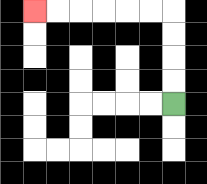{'start': '[7, 4]', 'end': '[1, 0]', 'path_directions': 'U,U,U,U,L,L,L,L,L,L', 'path_coordinates': '[[7, 4], [7, 3], [7, 2], [7, 1], [7, 0], [6, 0], [5, 0], [4, 0], [3, 0], [2, 0], [1, 0]]'}